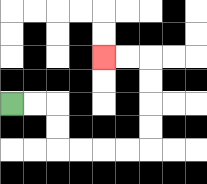{'start': '[0, 4]', 'end': '[4, 2]', 'path_directions': 'R,R,D,D,R,R,R,R,U,U,U,U,L,L', 'path_coordinates': '[[0, 4], [1, 4], [2, 4], [2, 5], [2, 6], [3, 6], [4, 6], [5, 6], [6, 6], [6, 5], [6, 4], [6, 3], [6, 2], [5, 2], [4, 2]]'}